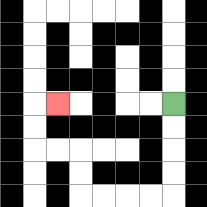{'start': '[7, 4]', 'end': '[2, 4]', 'path_directions': 'D,D,D,D,L,L,L,L,U,U,L,L,U,U,R', 'path_coordinates': '[[7, 4], [7, 5], [7, 6], [7, 7], [7, 8], [6, 8], [5, 8], [4, 8], [3, 8], [3, 7], [3, 6], [2, 6], [1, 6], [1, 5], [1, 4], [2, 4]]'}